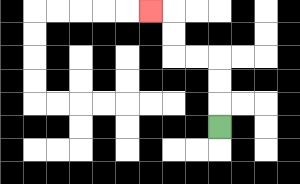{'start': '[9, 5]', 'end': '[6, 0]', 'path_directions': 'U,U,U,L,L,U,U,L', 'path_coordinates': '[[9, 5], [9, 4], [9, 3], [9, 2], [8, 2], [7, 2], [7, 1], [7, 0], [6, 0]]'}